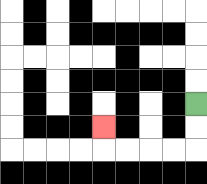{'start': '[8, 4]', 'end': '[4, 5]', 'path_directions': 'D,D,L,L,L,L,U', 'path_coordinates': '[[8, 4], [8, 5], [8, 6], [7, 6], [6, 6], [5, 6], [4, 6], [4, 5]]'}